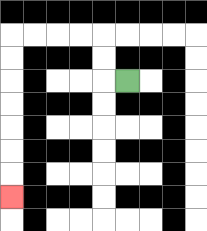{'start': '[5, 3]', 'end': '[0, 8]', 'path_directions': 'L,U,U,L,L,L,L,D,D,D,D,D,D,D', 'path_coordinates': '[[5, 3], [4, 3], [4, 2], [4, 1], [3, 1], [2, 1], [1, 1], [0, 1], [0, 2], [0, 3], [0, 4], [0, 5], [0, 6], [0, 7], [0, 8]]'}